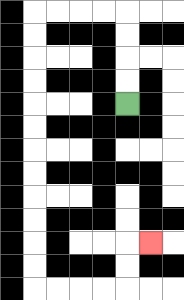{'start': '[5, 4]', 'end': '[6, 10]', 'path_directions': 'U,U,U,U,L,L,L,L,D,D,D,D,D,D,D,D,D,D,D,D,R,R,R,R,U,U,R', 'path_coordinates': '[[5, 4], [5, 3], [5, 2], [5, 1], [5, 0], [4, 0], [3, 0], [2, 0], [1, 0], [1, 1], [1, 2], [1, 3], [1, 4], [1, 5], [1, 6], [1, 7], [1, 8], [1, 9], [1, 10], [1, 11], [1, 12], [2, 12], [3, 12], [4, 12], [5, 12], [5, 11], [5, 10], [6, 10]]'}